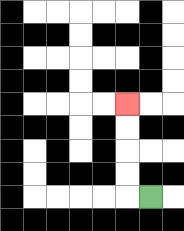{'start': '[6, 8]', 'end': '[5, 4]', 'path_directions': 'L,U,U,U,U', 'path_coordinates': '[[6, 8], [5, 8], [5, 7], [5, 6], [5, 5], [5, 4]]'}